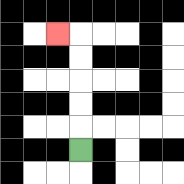{'start': '[3, 6]', 'end': '[2, 1]', 'path_directions': 'U,U,U,U,U,L', 'path_coordinates': '[[3, 6], [3, 5], [3, 4], [3, 3], [3, 2], [3, 1], [2, 1]]'}